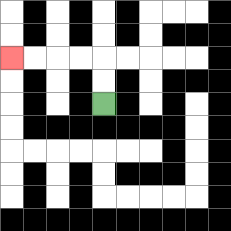{'start': '[4, 4]', 'end': '[0, 2]', 'path_directions': 'U,U,L,L,L,L', 'path_coordinates': '[[4, 4], [4, 3], [4, 2], [3, 2], [2, 2], [1, 2], [0, 2]]'}